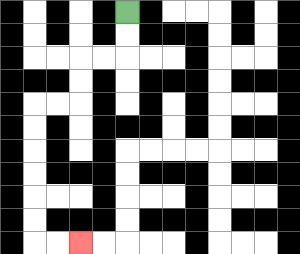{'start': '[5, 0]', 'end': '[3, 10]', 'path_directions': 'D,D,L,L,D,D,L,L,D,D,D,D,D,D,R,R', 'path_coordinates': '[[5, 0], [5, 1], [5, 2], [4, 2], [3, 2], [3, 3], [3, 4], [2, 4], [1, 4], [1, 5], [1, 6], [1, 7], [1, 8], [1, 9], [1, 10], [2, 10], [3, 10]]'}